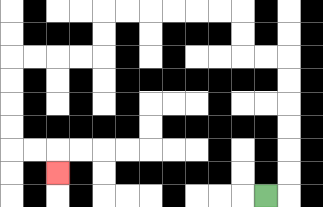{'start': '[11, 8]', 'end': '[2, 7]', 'path_directions': 'R,U,U,U,U,U,U,L,L,U,U,L,L,L,L,L,L,D,D,L,L,L,L,D,D,D,D,R,R,D', 'path_coordinates': '[[11, 8], [12, 8], [12, 7], [12, 6], [12, 5], [12, 4], [12, 3], [12, 2], [11, 2], [10, 2], [10, 1], [10, 0], [9, 0], [8, 0], [7, 0], [6, 0], [5, 0], [4, 0], [4, 1], [4, 2], [3, 2], [2, 2], [1, 2], [0, 2], [0, 3], [0, 4], [0, 5], [0, 6], [1, 6], [2, 6], [2, 7]]'}